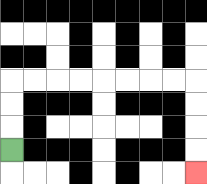{'start': '[0, 6]', 'end': '[8, 7]', 'path_directions': 'U,U,U,R,R,R,R,R,R,R,R,D,D,D,D', 'path_coordinates': '[[0, 6], [0, 5], [0, 4], [0, 3], [1, 3], [2, 3], [3, 3], [4, 3], [5, 3], [6, 3], [7, 3], [8, 3], [8, 4], [8, 5], [8, 6], [8, 7]]'}